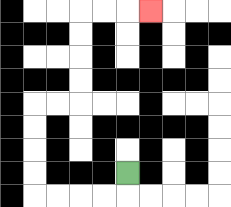{'start': '[5, 7]', 'end': '[6, 0]', 'path_directions': 'D,L,L,L,L,U,U,U,U,R,R,U,U,U,U,R,R,R', 'path_coordinates': '[[5, 7], [5, 8], [4, 8], [3, 8], [2, 8], [1, 8], [1, 7], [1, 6], [1, 5], [1, 4], [2, 4], [3, 4], [3, 3], [3, 2], [3, 1], [3, 0], [4, 0], [5, 0], [6, 0]]'}